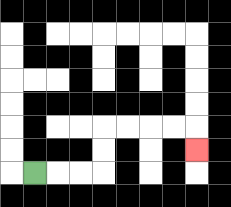{'start': '[1, 7]', 'end': '[8, 6]', 'path_directions': 'R,R,R,U,U,R,R,R,R,D', 'path_coordinates': '[[1, 7], [2, 7], [3, 7], [4, 7], [4, 6], [4, 5], [5, 5], [6, 5], [7, 5], [8, 5], [8, 6]]'}